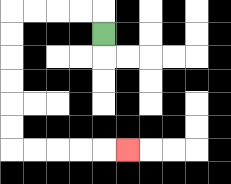{'start': '[4, 1]', 'end': '[5, 6]', 'path_directions': 'U,L,L,L,L,D,D,D,D,D,D,R,R,R,R,R', 'path_coordinates': '[[4, 1], [4, 0], [3, 0], [2, 0], [1, 0], [0, 0], [0, 1], [0, 2], [0, 3], [0, 4], [0, 5], [0, 6], [1, 6], [2, 6], [3, 6], [4, 6], [5, 6]]'}